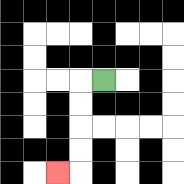{'start': '[4, 3]', 'end': '[2, 7]', 'path_directions': 'L,D,D,D,D,L', 'path_coordinates': '[[4, 3], [3, 3], [3, 4], [3, 5], [3, 6], [3, 7], [2, 7]]'}